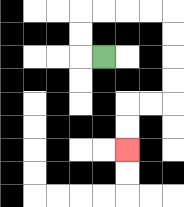{'start': '[4, 2]', 'end': '[5, 6]', 'path_directions': 'L,U,U,R,R,R,R,D,D,D,D,L,L,D,D', 'path_coordinates': '[[4, 2], [3, 2], [3, 1], [3, 0], [4, 0], [5, 0], [6, 0], [7, 0], [7, 1], [7, 2], [7, 3], [7, 4], [6, 4], [5, 4], [5, 5], [5, 6]]'}